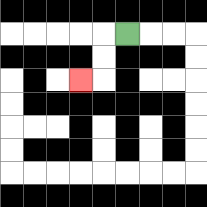{'start': '[5, 1]', 'end': '[3, 3]', 'path_directions': 'L,D,D,L', 'path_coordinates': '[[5, 1], [4, 1], [4, 2], [4, 3], [3, 3]]'}